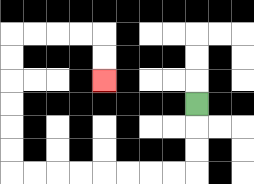{'start': '[8, 4]', 'end': '[4, 3]', 'path_directions': 'D,D,D,L,L,L,L,L,L,L,L,U,U,U,U,U,U,R,R,R,R,D,D', 'path_coordinates': '[[8, 4], [8, 5], [8, 6], [8, 7], [7, 7], [6, 7], [5, 7], [4, 7], [3, 7], [2, 7], [1, 7], [0, 7], [0, 6], [0, 5], [0, 4], [0, 3], [0, 2], [0, 1], [1, 1], [2, 1], [3, 1], [4, 1], [4, 2], [4, 3]]'}